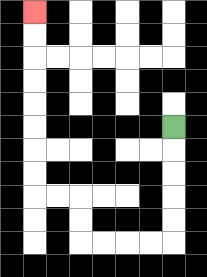{'start': '[7, 5]', 'end': '[1, 0]', 'path_directions': 'D,D,D,D,D,L,L,L,L,U,U,L,L,U,U,U,U,U,U,U,U', 'path_coordinates': '[[7, 5], [7, 6], [7, 7], [7, 8], [7, 9], [7, 10], [6, 10], [5, 10], [4, 10], [3, 10], [3, 9], [3, 8], [2, 8], [1, 8], [1, 7], [1, 6], [1, 5], [1, 4], [1, 3], [1, 2], [1, 1], [1, 0]]'}